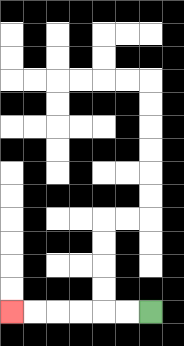{'start': '[6, 13]', 'end': '[0, 13]', 'path_directions': 'L,L,L,L,L,L', 'path_coordinates': '[[6, 13], [5, 13], [4, 13], [3, 13], [2, 13], [1, 13], [0, 13]]'}